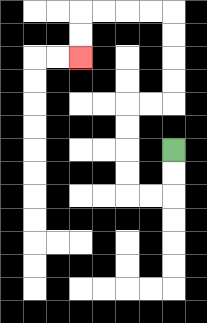{'start': '[7, 6]', 'end': '[3, 2]', 'path_directions': 'D,D,L,L,U,U,U,U,R,R,U,U,U,U,L,L,L,L,D,D', 'path_coordinates': '[[7, 6], [7, 7], [7, 8], [6, 8], [5, 8], [5, 7], [5, 6], [5, 5], [5, 4], [6, 4], [7, 4], [7, 3], [7, 2], [7, 1], [7, 0], [6, 0], [5, 0], [4, 0], [3, 0], [3, 1], [3, 2]]'}